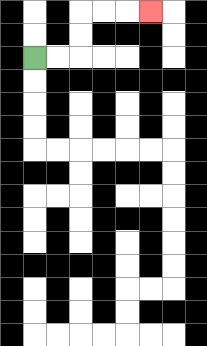{'start': '[1, 2]', 'end': '[6, 0]', 'path_directions': 'R,R,U,U,R,R,R', 'path_coordinates': '[[1, 2], [2, 2], [3, 2], [3, 1], [3, 0], [4, 0], [5, 0], [6, 0]]'}